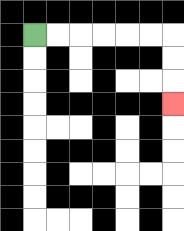{'start': '[1, 1]', 'end': '[7, 4]', 'path_directions': 'R,R,R,R,R,R,D,D,D', 'path_coordinates': '[[1, 1], [2, 1], [3, 1], [4, 1], [5, 1], [6, 1], [7, 1], [7, 2], [7, 3], [7, 4]]'}